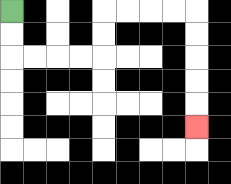{'start': '[0, 0]', 'end': '[8, 5]', 'path_directions': 'D,D,R,R,R,R,U,U,R,R,R,R,D,D,D,D,D', 'path_coordinates': '[[0, 0], [0, 1], [0, 2], [1, 2], [2, 2], [3, 2], [4, 2], [4, 1], [4, 0], [5, 0], [6, 0], [7, 0], [8, 0], [8, 1], [8, 2], [8, 3], [8, 4], [8, 5]]'}